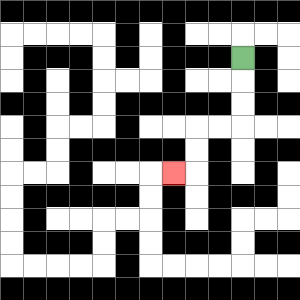{'start': '[10, 2]', 'end': '[7, 7]', 'path_directions': 'D,D,D,L,L,D,D,L', 'path_coordinates': '[[10, 2], [10, 3], [10, 4], [10, 5], [9, 5], [8, 5], [8, 6], [8, 7], [7, 7]]'}